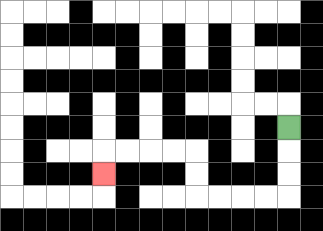{'start': '[12, 5]', 'end': '[4, 7]', 'path_directions': 'D,D,D,L,L,L,L,U,U,L,L,L,L,D', 'path_coordinates': '[[12, 5], [12, 6], [12, 7], [12, 8], [11, 8], [10, 8], [9, 8], [8, 8], [8, 7], [8, 6], [7, 6], [6, 6], [5, 6], [4, 6], [4, 7]]'}